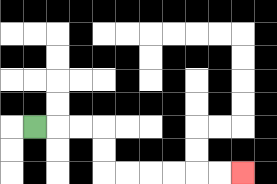{'start': '[1, 5]', 'end': '[10, 7]', 'path_directions': 'R,R,R,D,D,R,R,R,R,R,R', 'path_coordinates': '[[1, 5], [2, 5], [3, 5], [4, 5], [4, 6], [4, 7], [5, 7], [6, 7], [7, 7], [8, 7], [9, 7], [10, 7]]'}